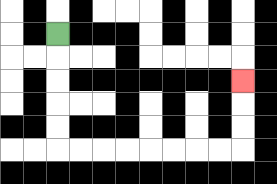{'start': '[2, 1]', 'end': '[10, 3]', 'path_directions': 'D,D,D,D,D,R,R,R,R,R,R,R,R,U,U,U', 'path_coordinates': '[[2, 1], [2, 2], [2, 3], [2, 4], [2, 5], [2, 6], [3, 6], [4, 6], [5, 6], [6, 6], [7, 6], [8, 6], [9, 6], [10, 6], [10, 5], [10, 4], [10, 3]]'}